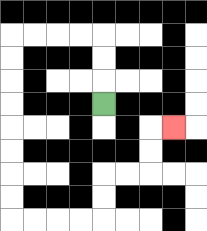{'start': '[4, 4]', 'end': '[7, 5]', 'path_directions': 'U,U,U,L,L,L,L,D,D,D,D,D,D,D,D,R,R,R,R,U,U,R,R,U,U,R', 'path_coordinates': '[[4, 4], [4, 3], [4, 2], [4, 1], [3, 1], [2, 1], [1, 1], [0, 1], [0, 2], [0, 3], [0, 4], [0, 5], [0, 6], [0, 7], [0, 8], [0, 9], [1, 9], [2, 9], [3, 9], [4, 9], [4, 8], [4, 7], [5, 7], [6, 7], [6, 6], [6, 5], [7, 5]]'}